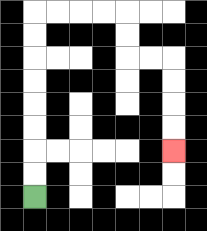{'start': '[1, 8]', 'end': '[7, 6]', 'path_directions': 'U,U,U,U,U,U,U,U,R,R,R,R,D,D,R,R,D,D,D,D', 'path_coordinates': '[[1, 8], [1, 7], [1, 6], [1, 5], [1, 4], [1, 3], [1, 2], [1, 1], [1, 0], [2, 0], [3, 0], [4, 0], [5, 0], [5, 1], [5, 2], [6, 2], [7, 2], [7, 3], [7, 4], [7, 5], [7, 6]]'}